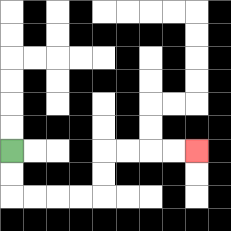{'start': '[0, 6]', 'end': '[8, 6]', 'path_directions': 'D,D,R,R,R,R,U,U,R,R,R,R', 'path_coordinates': '[[0, 6], [0, 7], [0, 8], [1, 8], [2, 8], [3, 8], [4, 8], [4, 7], [4, 6], [5, 6], [6, 6], [7, 6], [8, 6]]'}